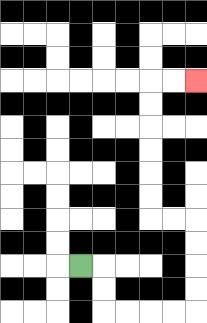{'start': '[3, 11]', 'end': '[8, 3]', 'path_directions': 'R,D,D,R,R,R,R,U,U,U,U,L,L,U,U,U,U,U,U,R,R', 'path_coordinates': '[[3, 11], [4, 11], [4, 12], [4, 13], [5, 13], [6, 13], [7, 13], [8, 13], [8, 12], [8, 11], [8, 10], [8, 9], [7, 9], [6, 9], [6, 8], [6, 7], [6, 6], [6, 5], [6, 4], [6, 3], [7, 3], [8, 3]]'}